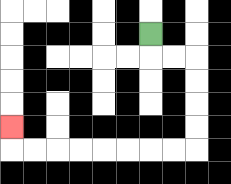{'start': '[6, 1]', 'end': '[0, 5]', 'path_directions': 'D,R,R,D,D,D,D,L,L,L,L,L,L,L,L,U', 'path_coordinates': '[[6, 1], [6, 2], [7, 2], [8, 2], [8, 3], [8, 4], [8, 5], [8, 6], [7, 6], [6, 6], [5, 6], [4, 6], [3, 6], [2, 6], [1, 6], [0, 6], [0, 5]]'}